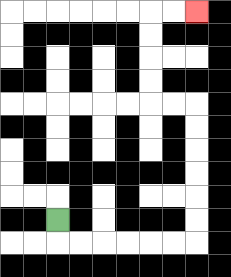{'start': '[2, 9]', 'end': '[8, 0]', 'path_directions': 'D,R,R,R,R,R,R,U,U,U,U,U,U,L,L,U,U,U,U,R,R', 'path_coordinates': '[[2, 9], [2, 10], [3, 10], [4, 10], [5, 10], [6, 10], [7, 10], [8, 10], [8, 9], [8, 8], [8, 7], [8, 6], [8, 5], [8, 4], [7, 4], [6, 4], [6, 3], [6, 2], [6, 1], [6, 0], [7, 0], [8, 0]]'}